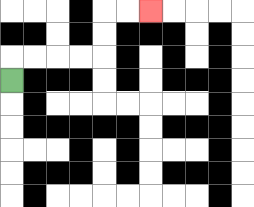{'start': '[0, 3]', 'end': '[6, 0]', 'path_directions': 'U,R,R,R,R,U,U,R,R', 'path_coordinates': '[[0, 3], [0, 2], [1, 2], [2, 2], [3, 2], [4, 2], [4, 1], [4, 0], [5, 0], [6, 0]]'}